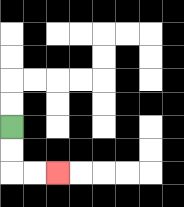{'start': '[0, 5]', 'end': '[2, 7]', 'path_directions': 'D,D,R,R', 'path_coordinates': '[[0, 5], [0, 6], [0, 7], [1, 7], [2, 7]]'}